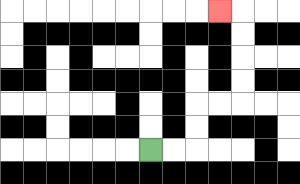{'start': '[6, 6]', 'end': '[9, 0]', 'path_directions': 'R,R,U,U,R,R,U,U,U,U,L', 'path_coordinates': '[[6, 6], [7, 6], [8, 6], [8, 5], [8, 4], [9, 4], [10, 4], [10, 3], [10, 2], [10, 1], [10, 0], [9, 0]]'}